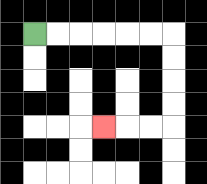{'start': '[1, 1]', 'end': '[4, 5]', 'path_directions': 'R,R,R,R,R,R,D,D,D,D,L,L,L', 'path_coordinates': '[[1, 1], [2, 1], [3, 1], [4, 1], [5, 1], [6, 1], [7, 1], [7, 2], [7, 3], [7, 4], [7, 5], [6, 5], [5, 5], [4, 5]]'}